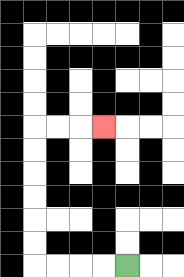{'start': '[5, 11]', 'end': '[4, 5]', 'path_directions': 'L,L,L,L,U,U,U,U,U,U,R,R,R', 'path_coordinates': '[[5, 11], [4, 11], [3, 11], [2, 11], [1, 11], [1, 10], [1, 9], [1, 8], [1, 7], [1, 6], [1, 5], [2, 5], [3, 5], [4, 5]]'}